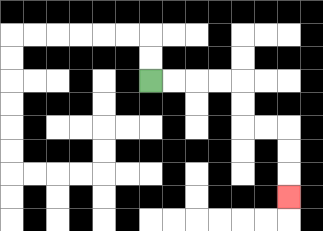{'start': '[6, 3]', 'end': '[12, 8]', 'path_directions': 'R,R,R,R,D,D,R,R,D,D,D', 'path_coordinates': '[[6, 3], [7, 3], [8, 3], [9, 3], [10, 3], [10, 4], [10, 5], [11, 5], [12, 5], [12, 6], [12, 7], [12, 8]]'}